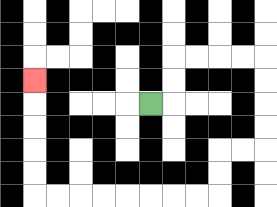{'start': '[6, 4]', 'end': '[1, 3]', 'path_directions': 'R,U,U,R,R,R,R,D,D,D,D,L,L,D,D,L,L,L,L,L,L,L,L,U,U,U,U,U', 'path_coordinates': '[[6, 4], [7, 4], [7, 3], [7, 2], [8, 2], [9, 2], [10, 2], [11, 2], [11, 3], [11, 4], [11, 5], [11, 6], [10, 6], [9, 6], [9, 7], [9, 8], [8, 8], [7, 8], [6, 8], [5, 8], [4, 8], [3, 8], [2, 8], [1, 8], [1, 7], [1, 6], [1, 5], [1, 4], [1, 3]]'}